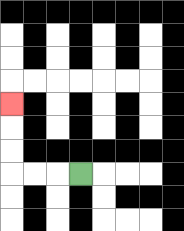{'start': '[3, 7]', 'end': '[0, 4]', 'path_directions': 'L,L,L,U,U,U', 'path_coordinates': '[[3, 7], [2, 7], [1, 7], [0, 7], [0, 6], [0, 5], [0, 4]]'}